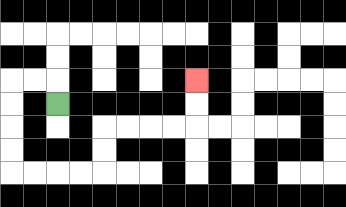{'start': '[2, 4]', 'end': '[8, 3]', 'path_directions': 'U,L,L,D,D,D,D,R,R,R,R,U,U,R,R,R,R,U,U', 'path_coordinates': '[[2, 4], [2, 3], [1, 3], [0, 3], [0, 4], [0, 5], [0, 6], [0, 7], [1, 7], [2, 7], [3, 7], [4, 7], [4, 6], [4, 5], [5, 5], [6, 5], [7, 5], [8, 5], [8, 4], [8, 3]]'}